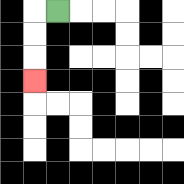{'start': '[2, 0]', 'end': '[1, 3]', 'path_directions': 'L,D,D,D', 'path_coordinates': '[[2, 0], [1, 0], [1, 1], [1, 2], [1, 3]]'}